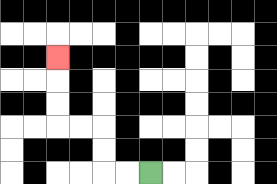{'start': '[6, 7]', 'end': '[2, 2]', 'path_directions': 'L,L,U,U,L,L,U,U,U', 'path_coordinates': '[[6, 7], [5, 7], [4, 7], [4, 6], [4, 5], [3, 5], [2, 5], [2, 4], [2, 3], [2, 2]]'}